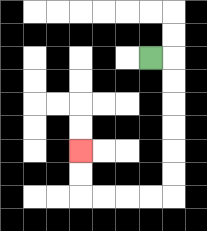{'start': '[6, 2]', 'end': '[3, 6]', 'path_directions': 'R,D,D,D,D,D,D,L,L,L,L,U,U', 'path_coordinates': '[[6, 2], [7, 2], [7, 3], [7, 4], [7, 5], [7, 6], [7, 7], [7, 8], [6, 8], [5, 8], [4, 8], [3, 8], [3, 7], [3, 6]]'}